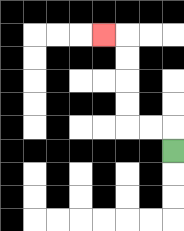{'start': '[7, 6]', 'end': '[4, 1]', 'path_directions': 'U,L,L,U,U,U,U,L', 'path_coordinates': '[[7, 6], [7, 5], [6, 5], [5, 5], [5, 4], [5, 3], [5, 2], [5, 1], [4, 1]]'}